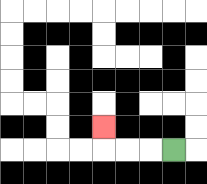{'start': '[7, 6]', 'end': '[4, 5]', 'path_directions': 'L,L,L,U', 'path_coordinates': '[[7, 6], [6, 6], [5, 6], [4, 6], [4, 5]]'}